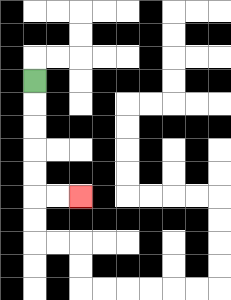{'start': '[1, 3]', 'end': '[3, 8]', 'path_directions': 'D,D,D,D,D,R,R', 'path_coordinates': '[[1, 3], [1, 4], [1, 5], [1, 6], [1, 7], [1, 8], [2, 8], [3, 8]]'}